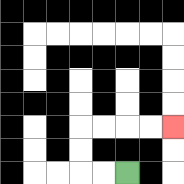{'start': '[5, 7]', 'end': '[7, 5]', 'path_directions': 'L,L,U,U,R,R,R,R', 'path_coordinates': '[[5, 7], [4, 7], [3, 7], [3, 6], [3, 5], [4, 5], [5, 5], [6, 5], [7, 5]]'}